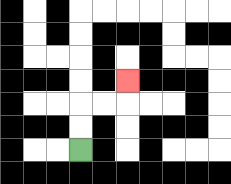{'start': '[3, 6]', 'end': '[5, 3]', 'path_directions': 'U,U,R,R,U', 'path_coordinates': '[[3, 6], [3, 5], [3, 4], [4, 4], [5, 4], [5, 3]]'}